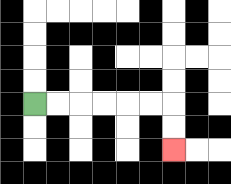{'start': '[1, 4]', 'end': '[7, 6]', 'path_directions': 'R,R,R,R,R,R,D,D', 'path_coordinates': '[[1, 4], [2, 4], [3, 4], [4, 4], [5, 4], [6, 4], [7, 4], [7, 5], [7, 6]]'}